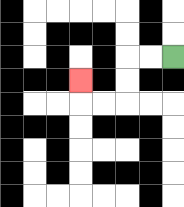{'start': '[7, 2]', 'end': '[3, 3]', 'path_directions': 'L,L,D,D,L,L,U', 'path_coordinates': '[[7, 2], [6, 2], [5, 2], [5, 3], [5, 4], [4, 4], [3, 4], [3, 3]]'}